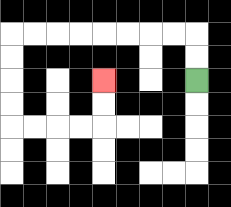{'start': '[8, 3]', 'end': '[4, 3]', 'path_directions': 'U,U,L,L,L,L,L,L,L,L,D,D,D,D,R,R,R,R,U,U', 'path_coordinates': '[[8, 3], [8, 2], [8, 1], [7, 1], [6, 1], [5, 1], [4, 1], [3, 1], [2, 1], [1, 1], [0, 1], [0, 2], [0, 3], [0, 4], [0, 5], [1, 5], [2, 5], [3, 5], [4, 5], [4, 4], [4, 3]]'}